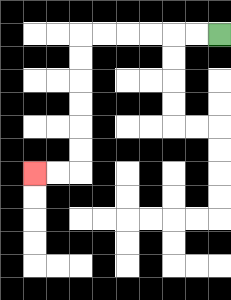{'start': '[9, 1]', 'end': '[1, 7]', 'path_directions': 'L,L,L,L,L,L,D,D,D,D,D,D,L,L', 'path_coordinates': '[[9, 1], [8, 1], [7, 1], [6, 1], [5, 1], [4, 1], [3, 1], [3, 2], [3, 3], [3, 4], [3, 5], [3, 6], [3, 7], [2, 7], [1, 7]]'}